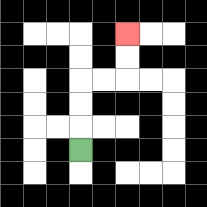{'start': '[3, 6]', 'end': '[5, 1]', 'path_directions': 'U,U,U,R,R,U,U', 'path_coordinates': '[[3, 6], [3, 5], [3, 4], [3, 3], [4, 3], [5, 3], [5, 2], [5, 1]]'}